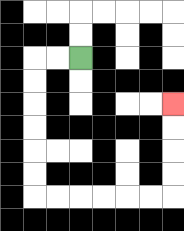{'start': '[3, 2]', 'end': '[7, 4]', 'path_directions': 'L,L,D,D,D,D,D,D,R,R,R,R,R,R,U,U,U,U', 'path_coordinates': '[[3, 2], [2, 2], [1, 2], [1, 3], [1, 4], [1, 5], [1, 6], [1, 7], [1, 8], [2, 8], [3, 8], [4, 8], [5, 8], [6, 8], [7, 8], [7, 7], [7, 6], [7, 5], [7, 4]]'}